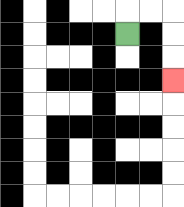{'start': '[5, 1]', 'end': '[7, 3]', 'path_directions': 'U,R,R,D,D,D', 'path_coordinates': '[[5, 1], [5, 0], [6, 0], [7, 0], [7, 1], [7, 2], [7, 3]]'}